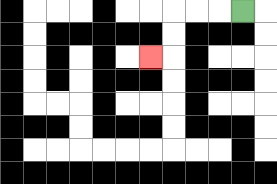{'start': '[10, 0]', 'end': '[6, 2]', 'path_directions': 'L,L,L,D,D,L', 'path_coordinates': '[[10, 0], [9, 0], [8, 0], [7, 0], [7, 1], [7, 2], [6, 2]]'}